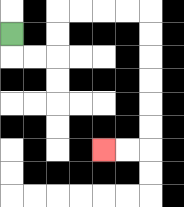{'start': '[0, 1]', 'end': '[4, 6]', 'path_directions': 'D,R,R,U,U,R,R,R,R,D,D,D,D,D,D,L,L', 'path_coordinates': '[[0, 1], [0, 2], [1, 2], [2, 2], [2, 1], [2, 0], [3, 0], [4, 0], [5, 0], [6, 0], [6, 1], [6, 2], [6, 3], [6, 4], [6, 5], [6, 6], [5, 6], [4, 6]]'}